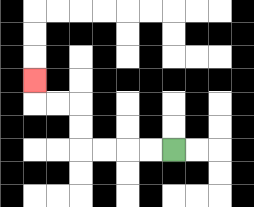{'start': '[7, 6]', 'end': '[1, 3]', 'path_directions': 'L,L,L,L,U,U,L,L,U', 'path_coordinates': '[[7, 6], [6, 6], [5, 6], [4, 6], [3, 6], [3, 5], [3, 4], [2, 4], [1, 4], [1, 3]]'}